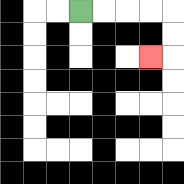{'start': '[3, 0]', 'end': '[6, 2]', 'path_directions': 'R,R,R,R,D,D,L', 'path_coordinates': '[[3, 0], [4, 0], [5, 0], [6, 0], [7, 0], [7, 1], [7, 2], [6, 2]]'}